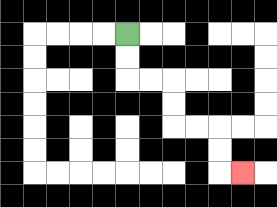{'start': '[5, 1]', 'end': '[10, 7]', 'path_directions': 'D,D,R,R,D,D,R,R,D,D,R', 'path_coordinates': '[[5, 1], [5, 2], [5, 3], [6, 3], [7, 3], [7, 4], [7, 5], [8, 5], [9, 5], [9, 6], [9, 7], [10, 7]]'}